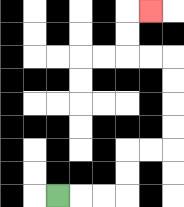{'start': '[2, 8]', 'end': '[6, 0]', 'path_directions': 'R,R,R,U,U,R,R,U,U,U,U,L,L,U,U,R', 'path_coordinates': '[[2, 8], [3, 8], [4, 8], [5, 8], [5, 7], [5, 6], [6, 6], [7, 6], [7, 5], [7, 4], [7, 3], [7, 2], [6, 2], [5, 2], [5, 1], [5, 0], [6, 0]]'}